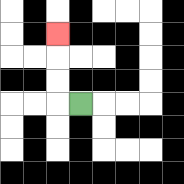{'start': '[3, 4]', 'end': '[2, 1]', 'path_directions': 'L,U,U,U', 'path_coordinates': '[[3, 4], [2, 4], [2, 3], [2, 2], [2, 1]]'}